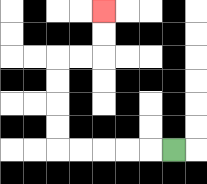{'start': '[7, 6]', 'end': '[4, 0]', 'path_directions': 'L,L,L,L,L,U,U,U,U,R,R,U,U', 'path_coordinates': '[[7, 6], [6, 6], [5, 6], [4, 6], [3, 6], [2, 6], [2, 5], [2, 4], [2, 3], [2, 2], [3, 2], [4, 2], [4, 1], [4, 0]]'}